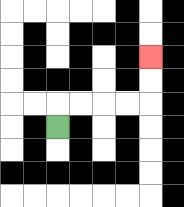{'start': '[2, 5]', 'end': '[6, 2]', 'path_directions': 'U,R,R,R,R,U,U', 'path_coordinates': '[[2, 5], [2, 4], [3, 4], [4, 4], [5, 4], [6, 4], [6, 3], [6, 2]]'}